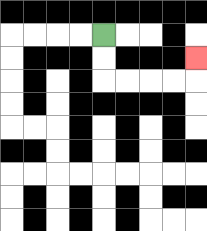{'start': '[4, 1]', 'end': '[8, 2]', 'path_directions': 'D,D,R,R,R,R,U', 'path_coordinates': '[[4, 1], [4, 2], [4, 3], [5, 3], [6, 3], [7, 3], [8, 3], [8, 2]]'}